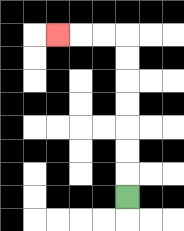{'start': '[5, 8]', 'end': '[2, 1]', 'path_directions': 'U,U,U,U,U,U,U,L,L,L', 'path_coordinates': '[[5, 8], [5, 7], [5, 6], [5, 5], [5, 4], [5, 3], [5, 2], [5, 1], [4, 1], [3, 1], [2, 1]]'}